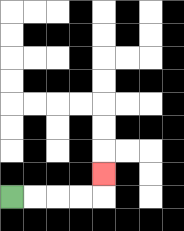{'start': '[0, 8]', 'end': '[4, 7]', 'path_directions': 'R,R,R,R,U', 'path_coordinates': '[[0, 8], [1, 8], [2, 8], [3, 8], [4, 8], [4, 7]]'}